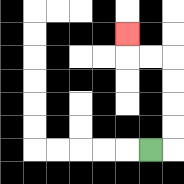{'start': '[6, 6]', 'end': '[5, 1]', 'path_directions': 'R,U,U,U,U,L,L,U', 'path_coordinates': '[[6, 6], [7, 6], [7, 5], [7, 4], [7, 3], [7, 2], [6, 2], [5, 2], [5, 1]]'}